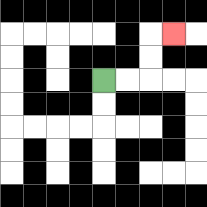{'start': '[4, 3]', 'end': '[7, 1]', 'path_directions': 'R,R,U,U,R', 'path_coordinates': '[[4, 3], [5, 3], [6, 3], [6, 2], [6, 1], [7, 1]]'}